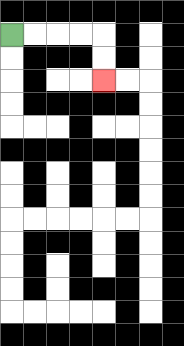{'start': '[0, 1]', 'end': '[4, 3]', 'path_directions': 'R,R,R,R,D,D', 'path_coordinates': '[[0, 1], [1, 1], [2, 1], [3, 1], [4, 1], [4, 2], [4, 3]]'}